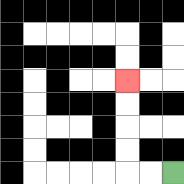{'start': '[7, 7]', 'end': '[5, 3]', 'path_directions': 'L,L,U,U,U,U', 'path_coordinates': '[[7, 7], [6, 7], [5, 7], [5, 6], [5, 5], [5, 4], [5, 3]]'}